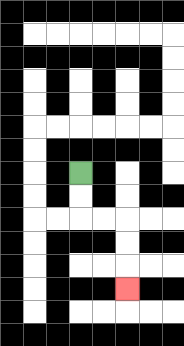{'start': '[3, 7]', 'end': '[5, 12]', 'path_directions': 'D,D,R,R,D,D,D', 'path_coordinates': '[[3, 7], [3, 8], [3, 9], [4, 9], [5, 9], [5, 10], [5, 11], [5, 12]]'}